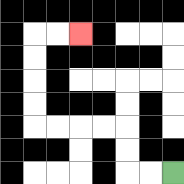{'start': '[7, 7]', 'end': '[3, 1]', 'path_directions': 'L,L,U,U,L,L,L,L,U,U,U,U,R,R', 'path_coordinates': '[[7, 7], [6, 7], [5, 7], [5, 6], [5, 5], [4, 5], [3, 5], [2, 5], [1, 5], [1, 4], [1, 3], [1, 2], [1, 1], [2, 1], [3, 1]]'}